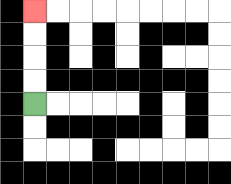{'start': '[1, 4]', 'end': '[1, 0]', 'path_directions': 'U,U,U,U', 'path_coordinates': '[[1, 4], [1, 3], [1, 2], [1, 1], [1, 0]]'}